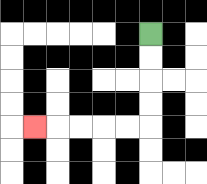{'start': '[6, 1]', 'end': '[1, 5]', 'path_directions': 'D,D,D,D,L,L,L,L,L', 'path_coordinates': '[[6, 1], [6, 2], [6, 3], [6, 4], [6, 5], [5, 5], [4, 5], [3, 5], [2, 5], [1, 5]]'}